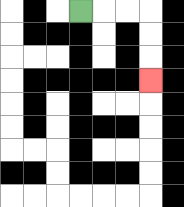{'start': '[3, 0]', 'end': '[6, 3]', 'path_directions': 'R,R,R,D,D,D', 'path_coordinates': '[[3, 0], [4, 0], [5, 0], [6, 0], [6, 1], [6, 2], [6, 3]]'}